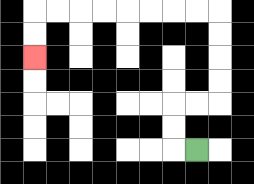{'start': '[8, 6]', 'end': '[1, 2]', 'path_directions': 'L,U,U,R,R,U,U,U,U,L,L,L,L,L,L,L,L,D,D', 'path_coordinates': '[[8, 6], [7, 6], [7, 5], [7, 4], [8, 4], [9, 4], [9, 3], [9, 2], [9, 1], [9, 0], [8, 0], [7, 0], [6, 0], [5, 0], [4, 0], [3, 0], [2, 0], [1, 0], [1, 1], [1, 2]]'}